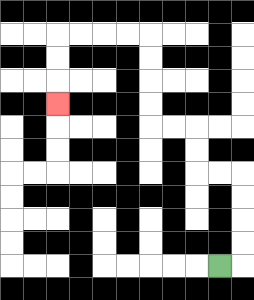{'start': '[9, 11]', 'end': '[2, 4]', 'path_directions': 'R,U,U,U,U,L,L,U,U,L,L,U,U,U,U,L,L,L,L,D,D,D', 'path_coordinates': '[[9, 11], [10, 11], [10, 10], [10, 9], [10, 8], [10, 7], [9, 7], [8, 7], [8, 6], [8, 5], [7, 5], [6, 5], [6, 4], [6, 3], [6, 2], [6, 1], [5, 1], [4, 1], [3, 1], [2, 1], [2, 2], [2, 3], [2, 4]]'}